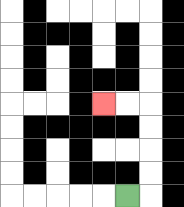{'start': '[5, 8]', 'end': '[4, 4]', 'path_directions': 'R,U,U,U,U,L,L', 'path_coordinates': '[[5, 8], [6, 8], [6, 7], [6, 6], [6, 5], [6, 4], [5, 4], [4, 4]]'}